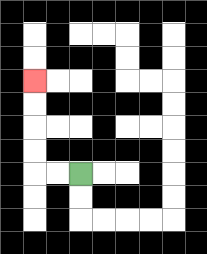{'start': '[3, 7]', 'end': '[1, 3]', 'path_directions': 'L,L,U,U,U,U', 'path_coordinates': '[[3, 7], [2, 7], [1, 7], [1, 6], [1, 5], [1, 4], [1, 3]]'}